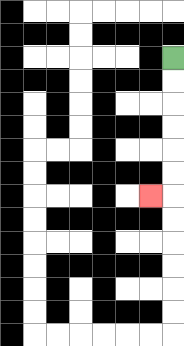{'start': '[7, 2]', 'end': '[6, 8]', 'path_directions': 'D,D,D,D,D,D,L', 'path_coordinates': '[[7, 2], [7, 3], [7, 4], [7, 5], [7, 6], [7, 7], [7, 8], [6, 8]]'}